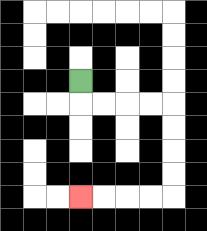{'start': '[3, 3]', 'end': '[3, 8]', 'path_directions': 'D,R,R,R,R,D,D,D,D,L,L,L,L', 'path_coordinates': '[[3, 3], [3, 4], [4, 4], [5, 4], [6, 4], [7, 4], [7, 5], [7, 6], [7, 7], [7, 8], [6, 8], [5, 8], [4, 8], [3, 8]]'}